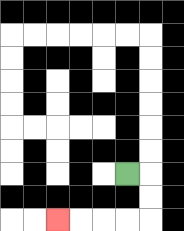{'start': '[5, 7]', 'end': '[2, 9]', 'path_directions': 'R,D,D,L,L,L,L', 'path_coordinates': '[[5, 7], [6, 7], [6, 8], [6, 9], [5, 9], [4, 9], [3, 9], [2, 9]]'}